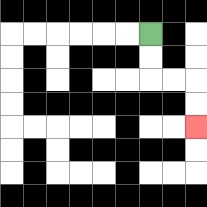{'start': '[6, 1]', 'end': '[8, 5]', 'path_directions': 'D,D,R,R,D,D', 'path_coordinates': '[[6, 1], [6, 2], [6, 3], [7, 3], [8, 3], [8, 4], [8, 5]]'}